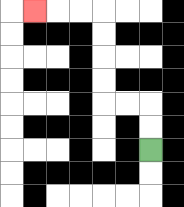{'start': '[6, 6]', 'end': '[1, 0]', 'path_directions': 'U,U,L,L,U,U,U,U,L,L,L', 'path_coordinates': '[[6, 6], [6, 5], [6, 4], [5, 4], [4, 4], [4, 3], [4, 2], [4, 1], [4, 0], [3, 0], [2, 0], [1, 0]]'}